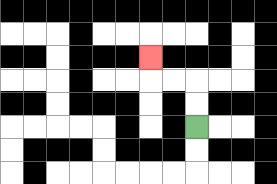{'start': '[8, 5]', 'end': '[6, 2]', 'path_directions': 'U,U,L,L,U', 'path_coordinates': '[[8, 5], [8, 4], [8, 3], [7, 3], [6, 3], [6, 2]]'}